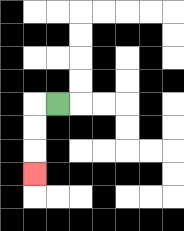{'start': '[2, 4]', 'end': '[1, 7]', 'path_directions': 'L,D,D,D', 'path_coordinates': '[[2, 4], [1, 4], [1, 5], [1, 6], [1, 7]]'}